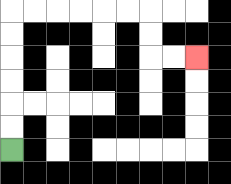{'start': '[0, 6]', 'end': '[8, 2]', 'path_directions': 'U,U,U,U,U,U,R,R,R,R,R,R,D,D,R,R', 'path_coordinates': '[[0, 6], [0, 5], [0, 4], [0, 3], [0, 2], [0, 1], [0, 0], [1, 0], [2, 0], [3, 0], [4, 0], [5, 0], [6, 0], [6, 1], [6, 2], [7, 2], [8, 2]]'}